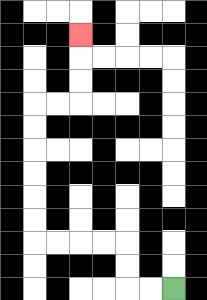{'start': '[7, 12]', 'end': '[3, 1]', 'path_directions': 'L,L,U,U,L,L,L,L,U,U,U,U,U,U,R,R,U,U,U', 'path_coordinates': '[[7, 12], [6, 12], [5, 12], [5, 11], [5, 10], [4, 10], [3, 10], [2, 10], [1, 10], [1, 9], [1, 8], [1, 7], [1, 6], [1, 5], [1, 4], [2, 4], [3, 4], [3, 3], [3, 2], [3, 1]]'}